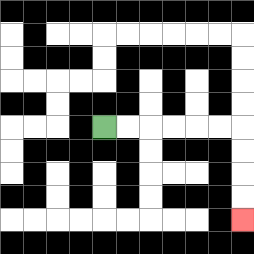{'start': '[4, 5]', 'end': '[10, 9]', 'path_directions': 'R,R,R,R,R,R,D,D,D,D', 'path_coordinates': '[[4, 5], [5, 5], [6, 5], [7, 5], [8, 5], [9, 5], [10, 5], [10, 6], [10, 7], [10, 8], [10, 9]]'}